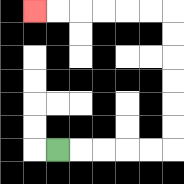{'start': '[2, 6]', 'end': '[1, 0]', 'path_directions': 'R,R,R,R,R,U,U,U,U,U,U,L,L,L,L,L,L', 'path_coordinates': '[[2, 6], [3, 6], [4, 6], [5, 6], [6, 6], [7, 6], [7, 5], [7, 4], [7, 3], [7, 2], [7, 1], [7, 0], [6, 0], [5, 0], [4, 0], [3, 0], [2, 0], [1, 0]]'}